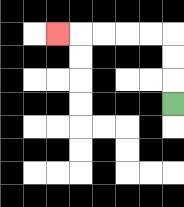{'start': '[7, 4]', 'end': '[2, 1]', 'path_directions': 'U,U,U,L,L,L,L,L', 'path_coordinates': '[[7, 4], [7, 3], [7, 2], [7, 1], [6, 1], [5, 1], [4, 1], [3, 1], [2, 1]]'}